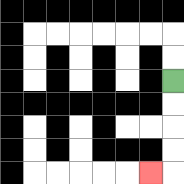{'start': '[7, 3]', 'end': '[6, 7]', 'path_directions': 'D,D,D,D,L', 'path_coordinates': '[[7, 3], [7, 4], [7, 5], [7, 6], [7, 7], [6, 7]]'}